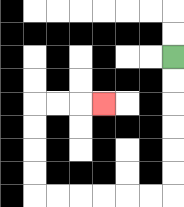{'start': '[7, 2]', 'end': '[4, 4]', 'path_directions': 'D,D,D,D,D,D,L,L,L,L,L,L,U,U,U,U,R,R,R', 'path_coordinates': '[[7, 2], [7, 3], [7, 4], [7, 5], [7, 6], [7, 7], [7, 8], [6, 8], [5, 8], [4, 8], [3, 8], [2, 8], [1, 8], [1, 7], [1, 6], [1, 5], [1, 4], [2, 4], [3, 4], [4, 4]]'}